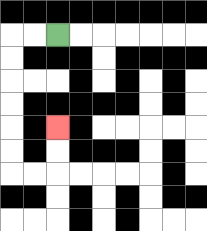{'start': '[2, 1]', 'end': '[2, 5]', 'path_directions': 'L,L,D,D,D,D,D,D,R,R,U,U', 'path_coordinates': '[[2, 1], [1, 1], [0, 1], [0, 2], [0, 3], [0, 4], [0, 5], [0, 6], [0, 7], [1, 7], [2, 7], [2, 6], [2, 5]]'}